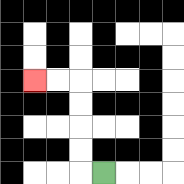{'start': '[4, 7]', 'end': '[1, 3]', 'path_directions': 'L,U,U,U,U,L,L', 'path_coordinates': '[[4, 7], [3, 7], [3, 6], [3, 5], [3, 4], [3, 3], [2, 3], [1, 3]]'}